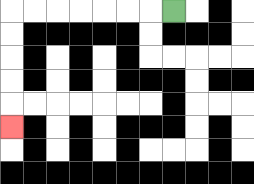{'start': '[7, 0]', 'end': '[0, 5]', 'path_directions': 'L,L,L,L,L,L,L,D,D,D,D,D', 'path_coordinates': '[[7, 0], [6, 0], [5, 0], [4, 0], [3, 0], [2, 0], [1, 0], [0, 0], [0, 1], [0, 2], [0, 3], [0, 4], [0, 5]]'}